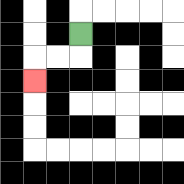{'start': '[3, 1]', 'end': '[1, 3]', 'path_directions': 'D,L,L,D', 'path_coordinates': '[[3, 1], [3, 2], [2, 2], [1, 2], [1, 3]]'}